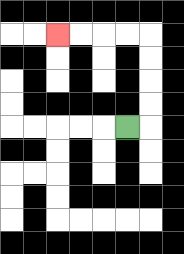{'start': '[5, 5]', 'end': '[2, 1]', 'path_directions': 'R,U,U,U,U,L,L,L,L', 'path_coordinates': '[[5, 5], [6, 5], [6, 4], [6, 3], [6, 2], [6, 1], [5, 1], [4, 1], [3, 1], [2, 1]]'}